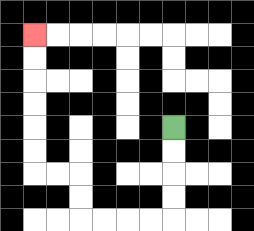{'start': '[7, 5]', 'end': '[1, 1]', 'path_directions': 'D,D,D,D,L,L,L,L,U,U,L,L,U,U,U,U,U,U', 'path_coordinates': '[[7, 5], [7, 6], [7, 7], [7, 8], [7, 9], [6, 9], [5, 9], [4, 9], [3, 9], [3, 8], [3, 7], [2, 7], [1, 7], [1, 6], [1, 5], [1, 4], [1, 3], [1, 2], [1, 1]]'}